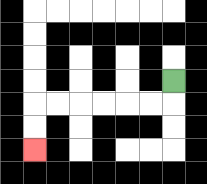{'start': '[7, 3]', 'end': '[1, 6]', 'path_directions': 'D,L,L,L,L,L,L,D,D', 'path_coordinates': '[[7, 3], [7, 4], [6, 4], [5, 4], [4, 4], [3, 4], [2, 4], [1, 4], [1, 5], [1, 6]]'}